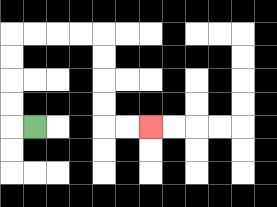{'start': '[1, 5]', 'end': '[6, 5]', 'path_directions': 'L,U,U,U,U,R,R,R,R,D,D,D,D,R,R', 'path_coordinates': '[[1, 5], [0, 5], [0, 4], [0, 3], [0, 2], [0, 1], [1, 1], [2, 1], [3, 1], [4, 1], [4, 2], [4, 3], [4, 4], [4, 5], [5, 5], [6, 5]]'}